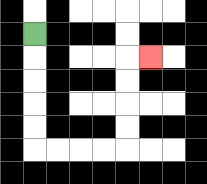{'start': '[1, 1]', 'end': '[6, 2]', 'path_directions': 'D,D,D,D,D,R,R,R,R,U,U,U,U,R', 'path_coordinates': '[[1, 1], [1, 2], [1, 3], [1, 4], [1, 5], [1, 6], [2, 6], [3, 6], [4, 6], [5, 6], [5, 5], [5, 4], [5, 3], [5, 2], [6, 2]]'}